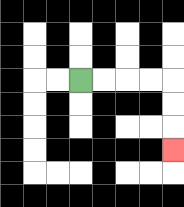{'start': '[3, 3]', 'end': '[7, 6]', 'path_directions': 'R,R,R,R,D,D,D', 'path_coordinates': '[[3, 3], [4, 3], [5, 3], [6, 3], [7, 3], [7, 4], [7, 5], [7, 6]]'}